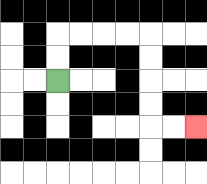{'start': '[2, 3]', 'end': '[8, 5]', 'path_directions': 'U,U,R,R,R,R,D,D,D,D,R,R', 'path_coordinates': '[[2, 3], [2, 2], [2, 1], [3, 1], [4, 1], [5, 1], [6, 1], [6, 2], [6, 3], [6, 4], [6, 5], [7, 5], [8, 5]]'}